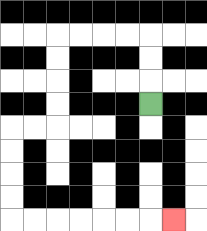{'start': '[6, 4]', 'end': '[7, 9]', 'path_directions': 'U,U,U,L,L,L,L,D,D,D,D,L,L,D,D,D,D,R,R,R,R,R,R,R', 'path_coordinates': '[[6, 4], [6, 3], [6, 2], [6, 1], [5, 1], [4, 1], [3, 1], [2, 1], [2, 2], [2, 3], [2, 4], [2, 5], [1, 5], [0, 5], [0, 6], [0, 7], [0, 8], [0, 9], [1, 9], [2, 9], [3, 9], [4, 9], [5, 9], [6, 9], [7, 9]]'}